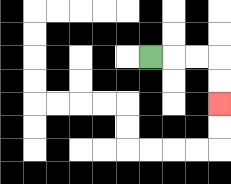{'start': '[6, 2]', 'end': '[9, 4]', 'path_directions': 'R,R,R,D,D', 'path_coordinates': '[[6, 2], [7, 2], [8, 2], [9, 2], [9, 3], [9, 4]]'}